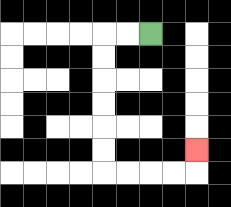{'start': '[6, 1]', 'end': '[8, 6]', 'path_directions': 'L,L,D,D,D,D,D,D,R,R,R,R,U', 'path_coordinates': '[[6, 1], [5, 1], [4, 1], [4, 2], [4, 3], [4, 4], [4, 5], [4, 6], [4, 7], [5, 7], [6, 7], [7, 7], [8, 7], [8, 6]]'}